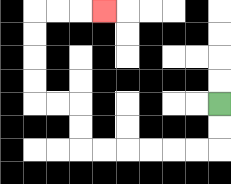{'start': '[9, 4]', 'end': '[4, 0]', 'path_directions': 'D,D,L,L,L,L,L,L,U,U,L,L,U,U,U,U,R,R,R', 'path_coordinates': '[[9, 4], [9, 5], [9, 6], [8, 6], [7, 6], [6, 6], [5, 6], [4, 6], [3, 6], [3, 5], [3, 4], [2, 4], [1, 4], [1, 3], [1, 2], [1, 1], [1, 0], [2, 0], [3, 0], [4, 0]]'}